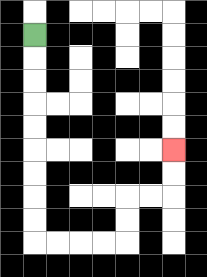{'start': '[1, 1]', 'end': '[7, 6]', 'path_directions': 'D,D,D,D,D,D,D,D,D,R,R,R,R,U,U,R,R,U,U', 'path_coordinates': '[[1, 1], [1, 2], [1, 3], [1, 4], [1, 5], [1, 6], [1, 7], [1, 8], [1, 9], [1, 10], [2, 10], [3, 10], [4, 10], [5, 10], [5, 9], [5, 8], [6, 8], [7, 8], [7, 7], [7, 6]]'}